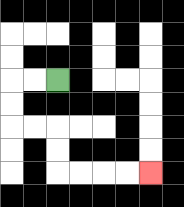{'start': '[2, 3]', 'end': '[6, 7]', 'path_directions': 'L,L,D,D,R,R,D,D,R,R,R,R', 'path_coordinates': '[[2, 3], [1, 3], [0, 3], [0, 4], [0, 5], [1, 5], [2, 5], [2, 6], [2, 7], [3, 7], [4, 7], [5, 7], [6, 7]]'}